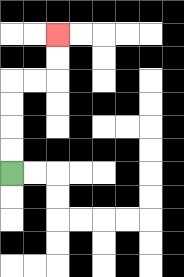{'start': '[0, 7]', 'end': '[2, 1]', 'path_directions': 'U,U,U,U,R,R,U,U', 'path_coordinates': '[[0, 7], [0, 6], [0, 5], [0, 4], [0, 3], [1, 3], [2, 3], [2, 2], [2, 1]]'}